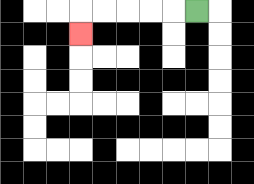{'start': '[8, 0]', 'end': '[3, 1]', 'path_directions': 'L,L,L,L,L,D', 'path_coordinates': '[[8, 0], [7, 0], [6, 0], [5, 0], [4, 0], [3, 0], [3, 1]]'}